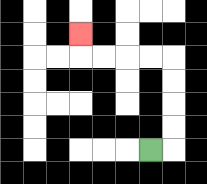{'start': '[6, 6]', 'end': '[3, 1]', 'path_directions': 'R,U,U,U,U,L,L,L,L,U', 'path_coordinates': '[[6, 6], [7, 6], [7, 5], [7, 4], [7, 3], [7, 2], [6, 2], [5, 2], [4, 2], [3, 2], [3, 1]]'}